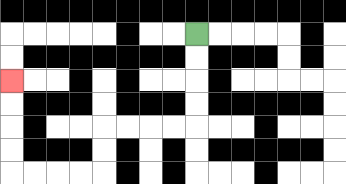{'start': '[8, 1]', 'end': '[0, 3]', 'path_directions': 'D,D,D,D,L,L,L,L,D,D,L,L,L,L,U,U,U,U', 'path_coordinates': '[[8, 1], [8, 2], [8, 3], [8, 4], [8, 5], [7, 5], [6, 5], [5, 5], [4, 5], [4, 6], [4, 7], [3, 7], [2, 7], [1, 7], [0, 7], [0, 6], [0, 5], [0, 4], [0, 3]]'}